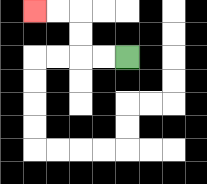{'start': '[5, 2]', 'end': '[1, 0]', 'path_directions': 'L,L,U,U,L,L', 'path_coordinates': '[[5, 2], [4, 2], [3, 2], [3, 1], [3, 0], [2, 0], [1, 0]]'}